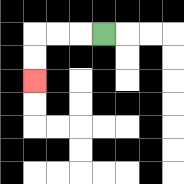{'start': '[4, 1]', 'end': '[1, 3]', 'path_directions': 'L,L,L,D,D', 'path_coordinates': '[[4, 1], [3, 1], [2, 1], [1, 1], [1, 2], [1, 3]]'}